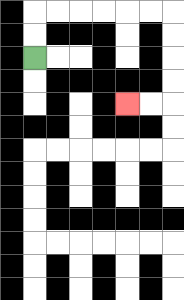{'start': '[1, 2]', 'end': '[5, 4]', 'path_directions': 'U,U,R,R,R,R,R,R,D,D,D,D,L,L', 'path_coordinates': '[[1, 2], [1, 1], [1, 0], [2, 0], [3, 0], [4, 0], [5, 0], [6, 0], [7, 0], [7, 1], [7, 2], [7, 3], [7, 4], [6, 4], [5, 4]]'}